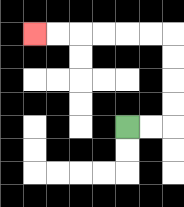{'start': '[5, 5]', 'end': '[1, 1]', 'path_directions': 'R,R,U,U,U,U,L,L,L,L,L,L', 'path_coordinates': '[[5, 5], [6, 5], [7, 5], [7, 4], [7, 3], [7, 2], [7, 1], [6, 1], [5, 1], [4, 1], [3, 1], [2, 1], [1, 1]]'}